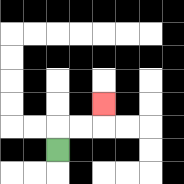{'start': '[2, 6]', 'end': '[4, 4]', 'path_directions': 'U,R,R,U', 'path_coordinates': '[[2, 6], [2, 5], [3, 5], [4, 5], [4, 4]]'}